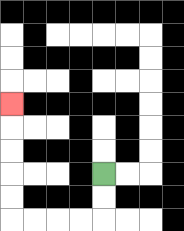{'start': '[4, 7]', 'end': '[0, 4]', 'path_directions': 'D,D,L,L,L,L,U,U,U,U,U', 'path_coordinates': '[[4, 7], [4, 8], [4, 9], [3, 9], [2, 9], [1, 9], [0, 9], [0, 8], [0, 7], [0, 6], [0, 5], [0, 4]]'}